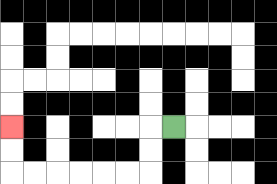{'start': '[7, 5]', 'end': '[0, 5]', 'path_directions': 'L,D,D,L,L,L,L,L,L,U,U', 'path_coordinates': '[[7, 5], [6, 5], [6, 6], [6, 7], [5, 7], [4, 7], [3, 7], [2, 7], [1, 7], [0, 7], [0, 6], [0, 5]]'}